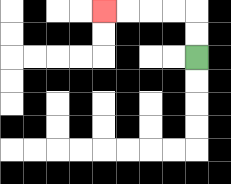{'start': '[8, 2]', 'end': '[4, 0]', 'path_directions': 'U,U,L,L,L,L', 'path_coordinates': '[[8, 2], [8, 1], [8, 0], [7, 0], [6, 0], [5, 0], [4, 0]]'}